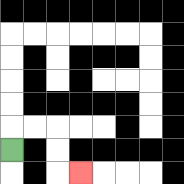{'start': '[0, 6]', 'end': '[3, 7]', 'path_directions': 'U,R,R,D,D,R', 'path_coordinates': '[[0, 6], [0, 5], [1, 5], [2, 5], [2, 6], [2, 7], [3, 7]]'}